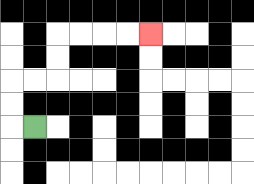{'start': '[1, 5]', 'end': '[6, 1]', 'path_directions': 'L,U,U,R,R,U,U,R,R,R,R', 'path_coordinates': '[[1, 5], [0, 5], [0, 4], [0, 3], [1, 3], [2, 3], [2, 2], [2, 1], [3, 1], [4, 1], [5, 1], [6, 1]]'}